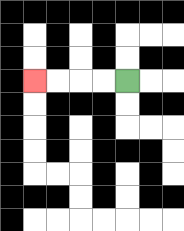{'start': '[5, 3]', 'end': '[1, 3]', 'path_directions': 'L,L,L,L', 'path_coordinates': '[[5, 3], [4, 3], [3, 3], [2, 3], [1, 3]]'}